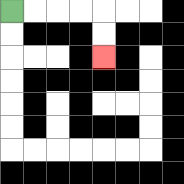{'start': '[0, 0]', 'end': '[4, 2]', 'path_directions': 'R,R,R,R,D,D', 'path_coordinates': '[[0, 0], [1, 0], [2, 0], [3, 0], [4, 0], [4, 1], [4, 2]]'}